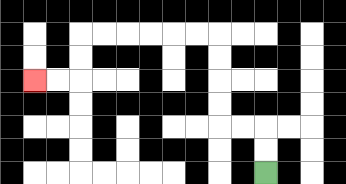{'start': '[11, 7]', 'end': '[1, 3]', 'path_directions': 'U,U,L,L,U,U,U,U,L,L,L,L,L,L,D,D,L,L', 'path_coordinates': '[[11, 7], [11, 6], [11, 5], [10, 5], [9, 5], [9, 4], [9, 3], [9, 2], [9, 1], [8, 1], [7, 1], [6, 1], [5, 1], [4, 1], [3, 1], [3, 2], [3, 3], [2, 3], [1, 3]]'}